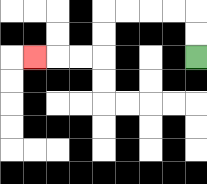{'start': '[8, 2]', 'end': '[1, 2]', 'path_directions': 'U,U,L,L,L,L,D,D,L,L,L', 'path_coordinates': '[[8, 2], [8, 1], [8, 0], [7, 0], [6, 0], [5, 0], [4, 0], [4, 1], [4, 2], [3, 2], [2, 2], [1, 2]]'}